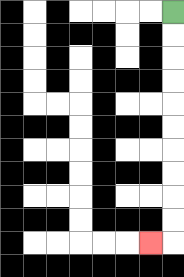{'start': '[7, 0]', 'end': '[6, 10]', 'path_directions': 'D,D,D,D,D,D,D,D,D,D,L', 'path_coordinates': '[[7, 0], [7, 1], [7, 2], [7, 3], [7, 4], [7, 5], [7, 6], [7, 7], [7, 8], [7, 9], [7, 10], [6, 10]]'}